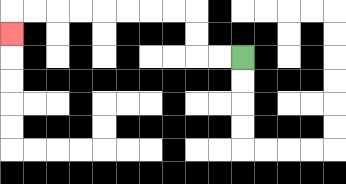{'start': '[10, 2]', 'end': '[0, 1]', 'path_directions': 'L,L,U,U,L,L,L,L,L,L,L,L,D', 'path_coordinates': '[[10, 2], [9, 2], [8, 2], [8, 1], [8, 0], [7, 0], [6, 0], [5, 0], [4, 0], [3, 0], [2, 0], [1, 0], [0, 0], [0, 1]]'}